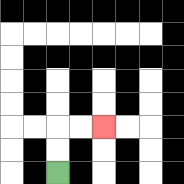{'start': '[2, 7]', 'end': '[4, 5]', 'path_directions': 'U,U,R,R', 'path_coordinates': '[[2, 7], [2, 6], [2, 5], [3, 5], [4, 5]]'}